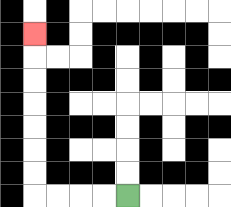{'start': '[5, 8]', 'end': '[1, 1]', 'path_directions': 'L,L,L,L,U,U,U,U,U,U,U', 'path_coordinates': '[[5, 8], [4, 8], [3, 8], [2, 8], [1, 8], [1, 7], [1, 6], [1, 5], [1, 4], [1, 3], [1, 2], [1, 1]]'}